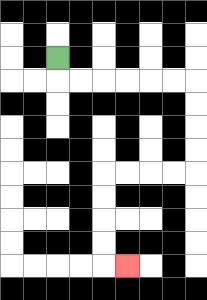{'start': '[2, 2]', 'end': '[5, 11]', 'path_directions': 'D,R,R,R,R,R,R,D,D,D,D,L,L,L,L,D,D,D,D,R', 'path_coordinates': '[[2, 2], [2, 3], [3, 3], [4, 3], [5, 3], [6, 3], [7, 3], [8, 3], [8, 4], [8, 5], [8, 6], [8, 7], [7, 7], [6, 7], [5, 7], [4, 7], [4, 8], [4, 9], [4, 10], [4, 11], [5, 11]]'}